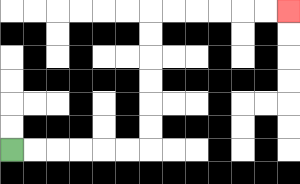{'start': '[0, 6]', 'end': '[12, 0]', 'path_directions': 'R,R,R,R,R,R,U,U,U,U,U,U,R,R,R,R,R,R', 'path_coordinates': '[[0, 6], [1, 6], [2, 6], [3, 6], [4, 6], [5, 6], [6, 6], [6, 5], [6, 4], [6, 3], [6, 2], [6, 1], [6, 0], [7, 0], [8, 0], [9, 0], [10, 0], [11, 0], [12, 0]]'}